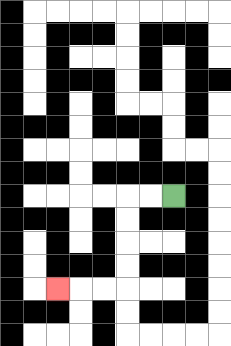{'start': '[7, 8]', 'end': '[2, 12]', 'path_directions': 'L,L,D,D,D,D,L,L,L', 'path_coordinates': '[[7, 8], [6, 8], [5, 8], [5, 9], [5, 10], [5, 11], [5, 12], [4, 12], [3, 12], [2, 12]]'}